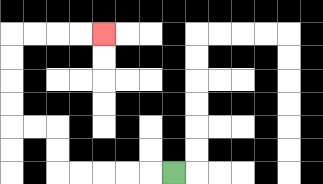{'start': '[7, 7]', 'end': '[4, 1]', 'path_directions': 'L,L,L,L,L,U,U,L,L,U,U,U,U,R,R,R,R', 'path_coordinates': '[[7, 7], [6, 7], [5, 7], [4, 7], [3, 7], [2, 7], [2, 6], [2, 5], [1, 5], [0, 5], [0, 4], [0, 3], [0, 2], [0, 1], [1, 1], [2, 1], [3, 1], [4, 1]]'}